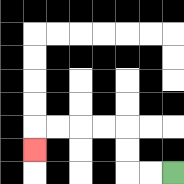{'start': '[7, 7]', 'end': '[1, 6]', 'path_directions': 'L,L,U,U,L,L,L,L,D', 'path_coordinates': '[[7, 7], [6, 7], [5, 7], [5, 6], [5, 5], [4, 5], [3, 5], [2, 5], [1, 5], [1, 6]]'}